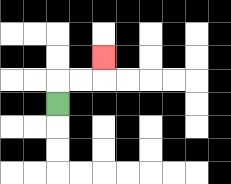{'start': '[2, 4]', 'end': '[4, 2]', 'path_directions': 'U,R,R,U', 'path_coordinates': '[[2, 4], [2, 3], [3, 3], [4, 3], [4, 2]]'}